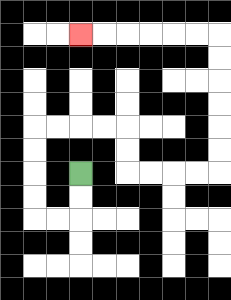{'start': '[3, 7]', 'end': '[3, 1]', 'path_directions': 'D,D,L,L,U,U,U,U,R,R,R,R,D,D,R,R,R,R,U,U,U,U,U,U,L,L,L,L,L,L', 'path_coordinates': '[[3, 7], [3, 8], [3, 9], [2, 9], [1, 9], [1, 8], [1, 7], [1, 6], [1, 5], [2, 5], [3, 5], [4, 5], [5, 5], [5, 6], [5, 7], [6, 7], [7, 7], [8, 7], [9, 7], [9, 6], [9, 5], [9, 4], [9, 3], [9, 2], [9, 1], [8, 1], [7, 1], [6, 1], [5, 1], [4, 1], [3, 1]]'}